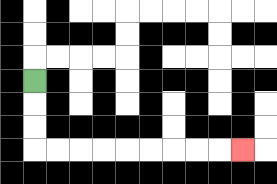{'start': '[1, 3]', 'end': '[10, 6]', 'path_directions': 'D,D,D,R,R,R,R,R,R,R,R,R', 'path_coordinates': '[[1, 3], [1, 4], [1, 5], [1, 6], [2, 6], [3, 6], [4, 6], [5, 6], [6, 6], [7, 6], [8, 6], [9, 6], [10, 6]]'}